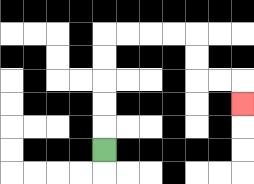{'start': '[4, 6]', 'end': '[10, 4]', 'path_directions': 'U,U,U,U,U,R,R,R,R,D,D,R,R,D', 'path_coordinates': '[[4, 6], [4, 5], [4, 4], [4, 3], [4, 2], [4, 1], [5, 1], [6, 1], [7, 1], [8, 1], [8, 2], [8, 3], [9, 3], [10, 3], [10, 4]]'}